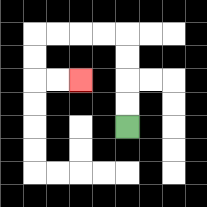{'start': '[5, 5]', 'end': '[3, 3]', 'path_directions': 'U,U,U,U,L,L,L,L,D,D,R,R', 'path_coordinates': '[[5, 5], [5, 4], [5, 3], [5, 2], [5, 1], [4, 1], [3, 1], [2, 1], [1, 1], [1, 2], [1, 3], [2, 3], [3, 3]]'}